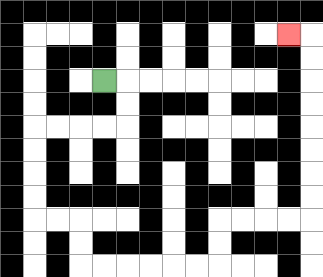{'start': '[4, 3]', 'end': '[12, 1]', 'path_directions': 'R,D,D,L,L,L,L,D,D,D,D,R,R,D,D,R,R,R,R,R,R,U,U,R,R,R,R,U,U,U,U,U,U,U,U,L', 'path_coordinates': '[[4, 3], [5, 3], [5, 4], [5, 5], [4, 5], [3, 5], [2, 5], [1, 5], [1, 6], [1, 7], [1, 8], [1, 9], [2, 9], [3, 9], [3, 10], [3, 11], [4, 11], [5, 11], [6, 11], [7, 11], [8, 11], [9, 11], [9, 10], [9, 9], [10, 9], [11, 9], [12, 9], [13, 9], [13, 8], [13, 7], [13, 6], [13, 5], [13, 4], [13, 3], [13, 2], [13, 1], [12, 1]]'}